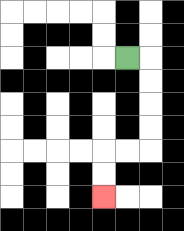{'start': '[5, 2]', 'end': '[4, 8]', 'path_directions': 'R,D,D,D,D,L,L,D,D', 'path_coordinates': '[[5, 2], [6, 2], [6, 3], [6, 4], [6, 5], [6, 6], [5, 6], [4, 6], [4, 7], [4, 8]]'}